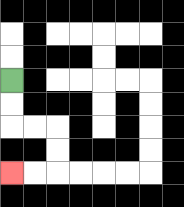{'start': '[0, 3]', 'end': '[0, 7]', 'path_directions': 'D,D,R,R,D,D,L,L', 'path_coordinates': '[[0, 3], [0, 4], [0, 5], [1, 5], [2, 5], [2, 6], [2, 7], [1, 7], [0, 7]]'}